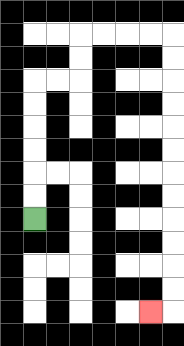{'start': '[1, 9]', 'end': '[6, 13]', 'path_directions': 'U,U,U,U,U,U,R,R,U,U,R,R,R,R,D,D,D,D,D,D,D,D,D,D,D,D,L', 'path_coordinates': '[[1, 9], [1, 8], [1, 7], [1, 6], [1, 5], [1, 4], [1, 3], [2, 3], [3, 3], [3, 2], [3, 1], [4, 1], [5, 1], [6, 1], [7, 1], [7, 2], [7, 3], [7, 4], [7, 5], [7, 6], [7, 7], [7, 8], [7, 9], [7, 10], [7, 11], [7, 12], [7, 13], [6, 13]]'}